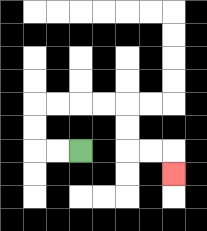{'start': '[3, 6]', 'end': '[7, 7]', 'path_directions': 'L,L,U,U,R,R,R,R,D,D,R,R,D', 'path_coordinates': '[[3, 6], [2, 6], [1, 6], [1, 5], [1, 4], [2, 4], [3, 4], [4, 4], [5, 4], [5, 5], [5, 6], [6, 6], [7, 6], [7, 7]]'}